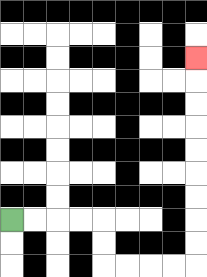{'start': '[0, 9]', 'end': '[8, 2]', 'path_directions': 'R,R,R,R,D,D,R,R,R,R,U,U,U,U,U,U,U,U,U', 'path_coordinates': '[[0, 9], [1, 9], [2, 9], [3, 9], [4, 9], [4, 10], [4, 11], [5, 11], [6, 11], [7, 11], [8, 11], [8, 10], [8, 9], [8, 8], [8, 7], [8, 6], [8, 5], [8, 4], [8, 3], [8, 2]]'}